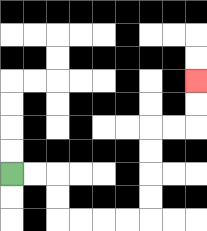{'start': '[0, 7]', 'end': '[8, 3]', 'path_directions': 'R,R,D,D,R,R,R,R,U,U,U,U,R,R,U,U', 'path_coordinates': '[[0, 7], [1, 7], [2, 7], [2, 8], [2, 9], [3, 9], [4, 9], [5, 9], [6, 9], [6, 8], [6, 7], [6, 6], [6, 5], [7, 5], [8, 5], [8, 4], [8, 3]]'}